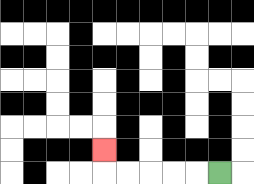{'start': '[9, 7]', 'end': '[4, 6]', 'path_directions': 'L,L,L,L,L,U', 'path_coordinates': '[[9, 7], [8, 7], [7, 7], [6, 7], [5, 7], [4, 7], [4, 6]]'}